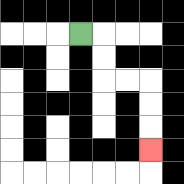{'start': '[3, 1]', 'end': '[6, 6]', 'path_directions': 'R,D,D,R,R,D,D,D', 'path_coordinates': '[[3, 1], [4, 1], [4, 2], [4, 3], [5, 3], [6, 3], [6, 4], [6, 5], [6, 6]]'}